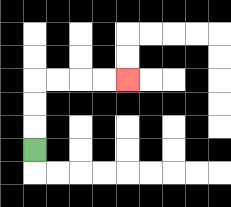{'start': '[1, 6]', 'end': '[5, 3]', 'path_directions': 'U,U,U,R,R,R,R', 'path_coordinates': '[[1, 6], [1, 5], [1, 4], [1, 3], [2, 3], [3, 3], [4, 3], [5, 3]]'}